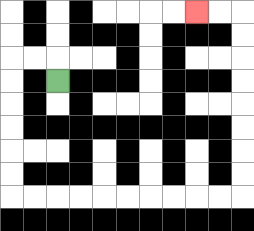{'start': '[2, 3]', 'end': '[8, 0]', 'path_directions': 'U,L,L,D,D,D,D,D,D,R,R,R,R,R,R,R,R,R,R,U,U,U,U,U,U,U,U,L,L', 'path_coordinates': '[[2, 3], [2, 2], [1, 2], [0, 2], [0, 3], [0, 4], [0, 5], [0, 6], [0, 7], [0, 8], [1, 8], [2, 8], [3, 8], [4, 8], [5, 8], [6, 8], [7, 8], [8, 8], [9, 8], [10, 8], [10, 7], [10, 6], [10, 5], [10, 4], [10, 3], [10, 2], [10, 1], [10, 0], [9, 0], [8, 0]]'}